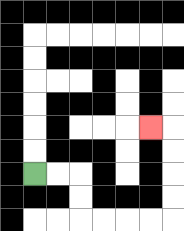{'start': '[1, 7]', 'end': '[6, 5]', 'path_directions': 'R,R,D,D,R,R,R,R,U,U,U,U,L', 'path_coordinates': '[[1, 7], [2, 7], [3, 7], [3, 8], [3, 9], [4, 9], [5, 9], [6, 9], [7, 9], [7, 8], [7, 7], [7, 6], [7, 5], [6, 5]]'}